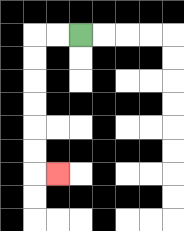{'start': '[3, 1]', 'end': '[2, 7]', 'path_directions': 'L,L,D,D,D,D,D,D,R', 'path_coordinates': '[[3, 1], [2, 1], [1, 1], [1, 2], [1, 3], [1, 4], [1, 5], [1, 6], [1, 7], [2, 7]]'}